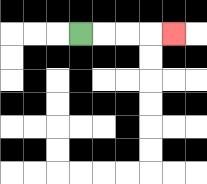{'start': '[3, 1]', 'end': '[7, 1]', 'path_directions': 'R,R,R,R', 'path_coordinates': '[[3, 1], [4, 1], [5, 1], [6, 1], [7, 1]]'}